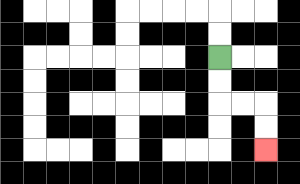{'start': '[9, 2]', 'end': '[11, 6]', 'path_directions': 'D,D,R,R,D,D', 'path_coordinates': '[[9, 2], [9, 3], [9, 4], [10, 4], [11, 4], [11, 5], [11, 6]]'}